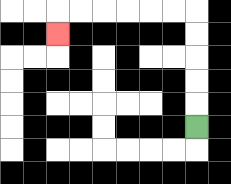{'start': '[8, 5]', 'end': '[2, 1]', 'path_directions': 'U,U,U,U,U,L,L,L,L,L,L,D', 'path_coordinates': '[[8, 5], [8, 4], [8, 3], [8, 2], [8, 1], [8, 0], [7, 0], [6, 0], [5, 0], [4, 0], [3, 0], [2, 0], [2, 1]]'}